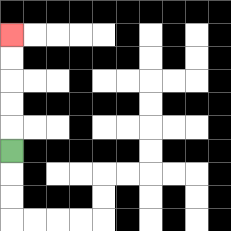{'start': '[0, 6]', 'end': '[0, 1]', 'path_directions': 'U,U,U,U,U', 'path_coordinates': '[[0, 6], [0, 5], [0, 4], [0, 3], [0, 2], [0, 1]]'}